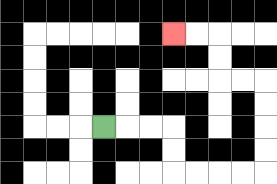{'start': '[4, 5]', 'end': '[7, 1]', 'path_directions': 'R,R,R,D,D,R,R,R,R,U,U,U,U,L,L,U,U,L,L', 'path_coordinates': '[[4, 5], [5, 5], [6, 5], [7, 5], [7, 6], [7, 7], [8, 7], [9, 7], [10, 7], [11, 7], [11, 6], [11, 5], [11, 4], [11, 3], [10, 3], [9, 3], [9, 2], [9, 1], [8, 1], [7, 1]]'}